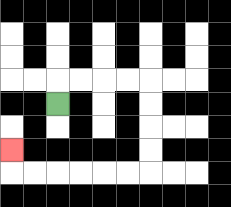{'start': '[2, 4]', 'end': '[0, 6]', 'path_directions': 'U,R,R,R,R,D,D,D,D,L,L,L,L,L,L,U', 'path_coordinates': '[[2, 4], [2, 3], [3, 3], [4, 3], [5, 3], [6, 3], [6, 4], [6, 5], [6, 6], [6, 7], [5, 7], [4, 7], [3, 7], [2, 7], [1, 7], [0, 7], [0, 6]]'}